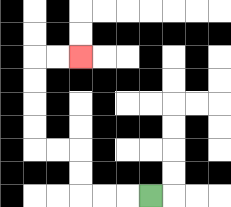{'start': '[6, 8]', 'end': '[3, 2]', 'path_directions': 'L,L,L,U,U,L,L,U,U,U,U,R,R', 'path_coordinates': '[[6, 8], [5, 8], [4, 8], [3, 8], [3, 7], [3, 6], [2, 6], [1, 6], [1, 5], [1, 4], [1, 3], [1, 2], [2, 2], [3, 2]]'}